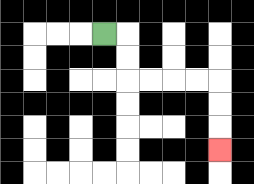{'start': '[4, 1]', 'end': '[9, 6]', 'path_directions': 'R,D,D,R,R,R,R,D,D,D', 'path_coordinates': '[[4, 1], [5, 1], [5, 2], [5, 3], [6, 3], [7, 3], [8, 3], [9, 3], [9, 4], [9, 5], [9, 6]]'}